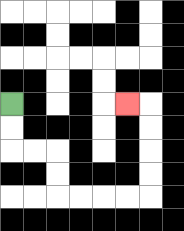{'start': '[0, 4]', 'end': '[5, 4]', 'path_directions': 'D,D,R,R,D,D,R,R,R,R,U,U,U,U,L', 'path_coordinates': '[[0, 4], [0, 5], [0, 6], [1, 6], [2, 6], [2, 7], [2, 8], [3, 8], [4, 8], [5, 8], [6, 8], [6, 7], [6, 6], [6, 5], [6, 4], [5, 4]]'}